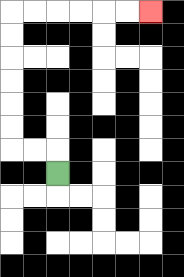{'start': '[2, 7]', 'end': '[6, 0]', 'path_directions': 'U,L,L,U,U,U,U,U,U,R,R,R,R,R,R', 'path_coordinates': '[[2, 7], [2, 6], [1, 6], [0, 6], [0, 5], [0, 4], [0, 3], [0, 2], [0, 1], [0, 0], [1, 0], [2, 0], [3, 0], [4, 0], [5, 0], [6, 0]]'}